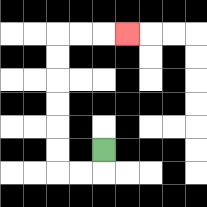{'start': '[4, 6]', 'end': '[5, 1]', 'path_directions': 'D,L,L,U,U,U,U,U,U,R,R,R', 'path_coordinates': '[[4, 6], [4, 7], [3, 7], [2, 7], [2, 6], [2, 5], [2, 4], [2, 3], [2, 2], [2, 1], [3, 1], [4, 1], [5, 1]]'}